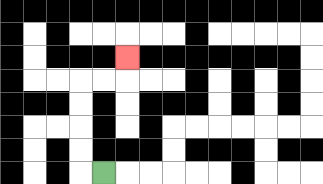{'start': '[4, 7]', 'end': '[5, 2]', 'path_directions': 'L,U,U,U,U,R,R,U', 'path_coordinates': '[[4, 7], [3, 7], [3, 6], [3, 5], [3, 4], [3, 3], [4, 3], [5, 3], [5, 2]]'}